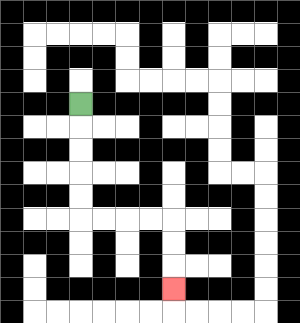{'start': '[3, 4]', 'end': '[7, 12]', 'path_directions': 'D,D,D,D,D,R,R,R,R,D,D,D', 'path_coordinates': '[[3, 4], [3, 5], [3, 6], [3, 7], [3, 8], [3, 9], [4, 9], [5, 9], [6, 9], [7, 9], [7, 10], [7, 11], [7, 12]]'}